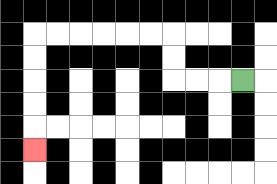{'start': '[10, 3]', 'end': '[1, 6]', 'path_directions': 'L,L,L,U,U,L,L,L,L,L,L,D,D,D,D,D', 'path_coordinates': '[[10, 3], [9, 3], [8, 3], [7, 3], [7, 2], [7, 1], [6, 1], [5, 1], [4, 1], [3, 1], [2, 1], [1, 1], [1, 2], [1, 3], [1, 4], [1, 5], [1, 6]]'}